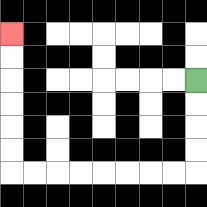{'start': '[8, 3]', 'end': '[0, 1]', 'path_directions': 'D,D,D,D,L,L,L,L,L,L,L,L,U,U,U,U,U,U', 'path_coordinates': '[[8, 3], [8, 4], [8, 5], [8, 6], [8, 7], [7, 7], [6, 7], [5, 7], [4, 7], [3, 7], [2, 7], [1, 7], [0, 7], [0, 6], [0, 5], [0, 4], [0, 3], [0, 2], [0, 1]]'}